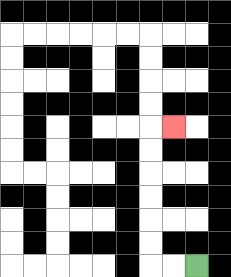{'start': '[8, 11]', 'end': '[7, 5]', 'path_directions': 'L,L,U,U,U,U,U,U,R', 'path_coordinates': '[[8, 11], [7, 11], [6, 11], [6, 10], [6, 9], [6, 8], [6, 7], [6, 6], [6, 5], [7, 5]]'}